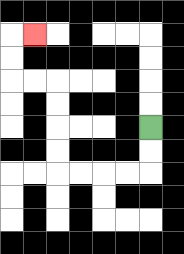{'start': '[6, 5]', 'end': '[1, 1]', 'path_directions': 'D,D,L,L,L,L,U,U,U,U,L,L,U,U,R', 'path_coordinates': '[[6, 5], [6, 6], [6, 7], [5, 7], [4, 7], [3, 7], [2, 7], [2, 6], [2, 5], [2, 4], [2, 3], [1, 3], [0, 3], [0, 2], [0, 1], [1, 1]]'}